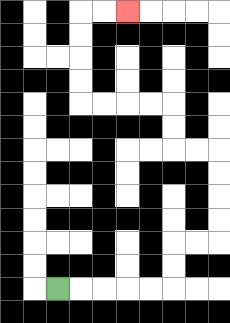{'start': '[2, 12]', 'end': '[5, 0]', 'path_directions': 'R,R,R,R,R,U,U,R,R,U,U,U,U,L,L,U,U,L,L,L,L,U,U,U,U,R,R', 'path_coordinates': '[[2, 12], [3, 12], [4, 12], [5, 12], [6, 12], [7, 12], [7, 11], [7, 10], [8, 10], [9, 10], [9, 9], [9, 8], [9, 7], [9, 6], [8, 6], [7, 6], [7, 5], [7, 4], [6, 4], [5, 4], [4, 4], [3, 4], [3, 3], [3, 2], [3, 1], [3, 0], [4, 0], [5, 0]]'}